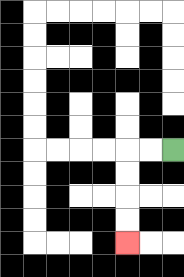{'start': '[7, 6]', 'end': '[5, 10]', 'path_directions': 'L,L,D,D,D,D', 'path_coordinates': '[[7, 6], [6, 6], [5, 6], [5, 7], [5, 8], [5, 9], [5, 10]]'}